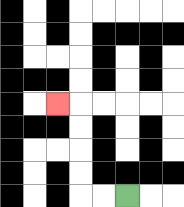{'start': '[5, 8]', 'end': '[2, 4]', 'path_directions': 'L,L,U,U,U,U,L', 'path_coordinates': '[[5, 8], [4, 8], [3, 8], [3, 7], [3, 6], [3, 5], [3, 4], [2, 4]]'}